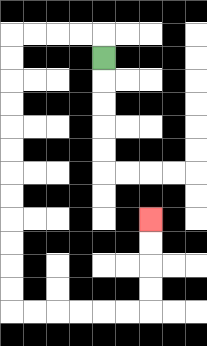{'start': '[4, 2]', 'end': '[6, 9]', 'path_directions': 'U,L,L,L,L,D,D,D,D,D,D,D,D,D,D,D,D,R,R,R,R,R,R,U,U,U,U', 'path_coordinates': '[[4, 2], [4, 1], [3, 1], [2, 1], [1, 1], [0, 1], [0, 2], [0, 3], [0, 4], [0, 5], [0, 6], [0, 7], [0, 8], [0, 9], [0, 10], [0, 11], [0, 12], [0, 13], [1, 13], [2, 13], [3, 13], [4, 13], [5, 13], [6, 13], [6, 12], [6, 11], [6, 10], [6, 9]]'}